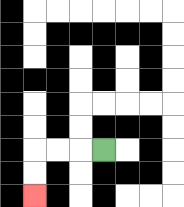{'start': '[4, 6]', 'end': '[1, 8]', 'path_directions': 'L,L,L,D,D', 'path_coordinates': '[[4, 6], [3, 6], [2, 6], [1, 6], [1, 7], [1, 8]]'}